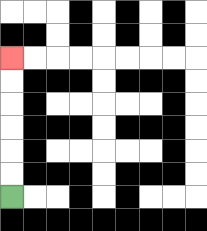{'start': '[0, 8]', 'end': '[0, 2]', 'path_directions': 'U,U,U,U,U,U', 'path_coordinates': '[[0, 8], [0, 7], [0, 6], [0, 5], [0, 4], [0, 3], [0, 2]]'}